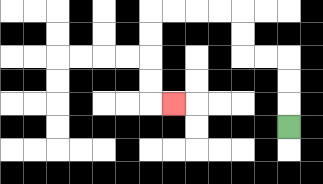{'start': '[12, 5]', 'end': '[7, 4]', 'path_directions': 'U,U,U,L,L,U,U,L,L,L,L,D,D,D,D,R', 'path_coordinates': '[[12, 5], [12, 4], [12, 3], [12, 2], [11, 2], [10, 2], [10, 1], [10, 0], [9, 0], [8, 0], [7, 0], [6, 0], [6, 1], [6, 2], [6, 3], [6, 4], [7, 4]]'}